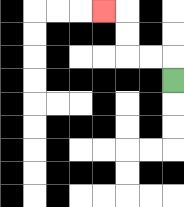{'start': '[7, 3]', 'end': '[4, 0]', 'path_directions': 'U,L,L,U,U,L', 'path_coordinates': '[[7, 3], [7, 2], [6, 2], [5, 2], [5, 1], [5, 0], [4, 0]]'}